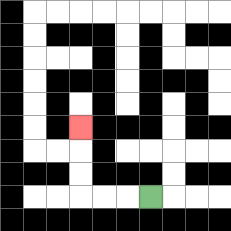{'start': '[6, 8]', 'end': '[3, 5]', 'path_directions': 'L,L,L,U,U,U', 'path_coordinates': '[[6, 8], [5, 8], [4, 8], [3, 8], [3, 7], [3, 6], [3, 5]]'}